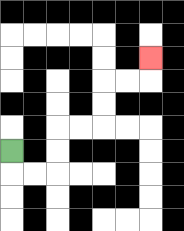{'start': '[0, 6]', 'end': '[6, 2]', 'path_directions': 'D,R,R,U,U,R,R,U,U,R,R,U', 'path_coordinates': '[[0, 6], [0, 7], [1, 7], [2, 7], [2, 6], [2, 5], [3, 5], [4, 5], [4, 4], [4, 3], [5, 3], [6, 3], [6, 2]]'}